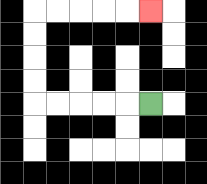{'start': '[6, 4]', 'end': '[6, 0]', 'path_directions': 'L,L,L,L,L,U,U,U,U,R,R,R,R,R', 'path_coordinates': '[[6, 4], [5, 4], [4, 4], [3, 4], [2, 4], [1, 4], [1, 3], [1, 2], [1, 1], [1, 0], [2, 0], [3, 0], [4, 0], [5, 0], [6, 0]]'}